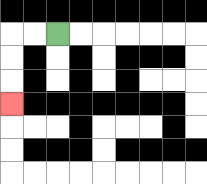{'start': '[2, 1]', 'end': '[0, 4]', 'path_directions': 'L,L,D,D,D', 'path_coordinates': '[[2, 1], [1, 1], [0, 1], [0, 2], [0, 3], [0, 4]]'}